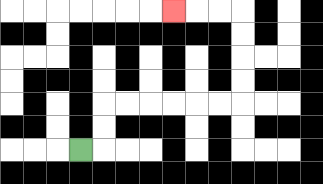{'start': '[3, 6]', 'end': '[7, 0]', 'path_directions': 'R,U,U,R,R,R,R,R,R,U,U,U,U,L,L,L', 'path_coordinates': '[[3, 6], [4, 6], [4, 5], [4, 4], [5, 4], [6, 4], [7, 4], [8, 4], [9, 4], [10, 4], [10, 3], [10, 2], [10, 1], [10, 0], [9, 0], [8, 0], [7, 0]]'}